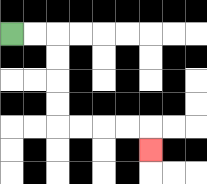{'start': '[0, 1]', 'end': '[6, 6]', 'path_directions': 'R,R,D,D,D,D,R,R,R,R,D', 'path_coordinates': '[[0, 1], [1, 1], [2, 1], [2, 2], [2, 3], [2, 4], [2, 5], [3, 5], [4, 5], [5, 5], [6, 5], [6, 6]]'}